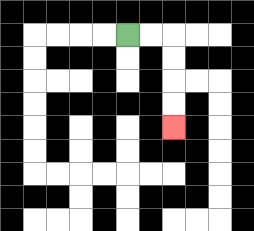{'start': '[5, 1]', 'end': '[7, 5]', 'path_directions': 'R,R,D,D,D,D', 'path_coordinates': '[[5, 1], [6, 1], [7, 1], [7, 2], [7, 3], [7, 4], [7, 5]]'}